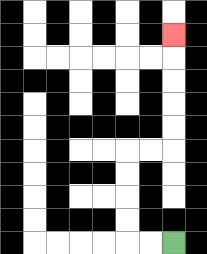{'start': '[7, 10]', 'end': '[7, 1]', 'path_directions': 'L,L,U,U,U,U,R,R,U,U,U,U,U', 'path_coordinates': '[[7, 10], [6, 10], [5, 10], [5, 9], [5, 8], [5, 7], [5, 6], [6, 6], [7, 6], [7, 5], [7, 4], [7, 3], [7, 2], [7, 1]]'}